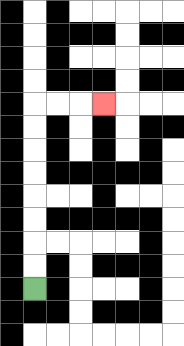{'start': '[1, 12]', 'end': '[4, 4]', 'path_directions': 'U,U,U,U,U,U,U,U,R,R,R', 'path_coordinates': '[[1, 12], [1, 11], [1, 10], [1, 9], [1, 8], [1, 7], [1, 6], [1, 5], [1, 4], [2, 4], [3, 4], [4, 4]]'}